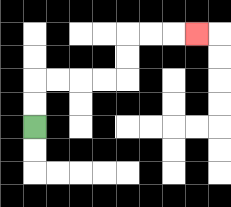{'start': '[1, 5]', 'end': '[8, 1]', 'path_directions': 'U,U,R,R,R,R,U,U,R,R,R', 'path_coordinates': '[[1, 5], [1, 4], [1, 3], [2, 3], [3, 3], [4, 3], [5, 3], [5, 2], [5, 1], [6, 1], [7, 1], [8, 1]]'}